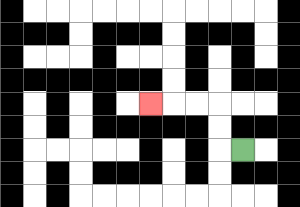{'start': '[10, 6]', 'end': '[6, 4]', 'path_directions': 'L,U,U,L,L,L', 'path_coordinates': '[[10, 6], [9, 6], [9, 5], [9, 4], [8, 4], [7, 4], [6, 4]]'}